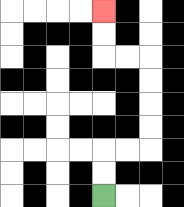{'start': '[4, 8]', 'end': '[4, 0]', 'path_directions': 'U,U,R,R,U,U,U,U,L,L,U,U', 'path_coordinates': '[[4, 8], [4, 7], [4, 6], [5, 6], [6, 6], [6, 5], [6, 4], [6, 3], [6, 2], [5, 2], [4, 2], [4, 1], [4, 0]]'}